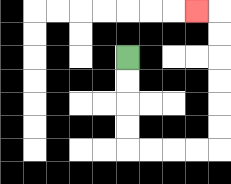{'start': '[5, 2]', 'end': '[8, 0]', 'path_directions': 'D,D,D,D,R,R,R,R,U,U,U,U,U,U,L', 'path_coordinates': '[[5, 2], [5, 3], [5, 4], [5, 5], [5, 6], [6, 6], [7, 6], [8, 6], [9, 6], [9, 5], [9, 4], [9, 3], [9, 2], [9, 1], [9, 0], [8, 0]]'}